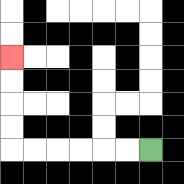{'start': '[6, 6]', 'end': '[0, 2]', 'path_directions': 'L,L,L,L,L,L,U,U,U,U', 'path_coordinates': '[[6, 6], [5, 6], [4, 6], [3, 6], [2, 6], [1, 6], [0, 6], [0, 5], [0, 4], [0, 3], [0, 2]]'}